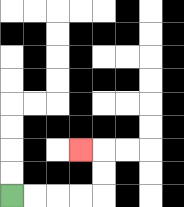{'start': '[0, 8]', 'end': '[3, 6]', 'path_directions': 'R,R,R,R,U,U,L', 'path_coordinates': '[[0, 8], [1, 8], [2, 8], [3, 8], [4, 8], [4, 7], [4, 6], [3, 6]]'}